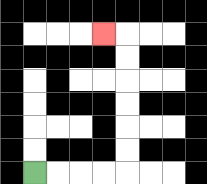{'start': '[1, 7]', 'end': '[4, 1]', 'path_directions': 'R,R,R,R,U,U,U,U,U,U,L', 'path_coordinates': '[[1, 7], [2, 7], [3, 7], [4, 7], [5, 7], [5, 6], [5, 5], [5, 4], [5, 3], [5, 2], [5, 1], [4, 1]]'}